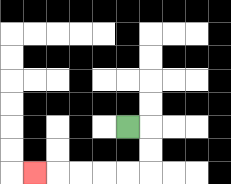{'start': '[5, 5]', 'end': '[1, 7]', 'path_directions': 'R,D,D,L,L,L,L,L', 'path_coordinates': '[[5, 5], [6, 5], [6, 6], [6, 7], [5, 7], [4, 7], [3, 7], [2, 7], [1, 7]]'}